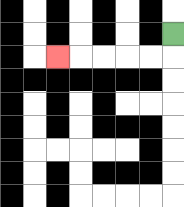{'start': '[7, 1]', 'end': '[2, 2]', 'path_directions': 'D,L,L,L,L,L', 'path_coordinates': '[[7, 1], [7, 2], [6, 2], [5, 2], [4, 2], [3, 2], [2, 2]]'}